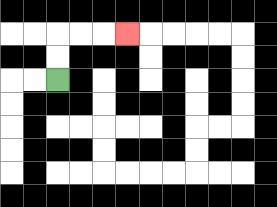{'start': '[2, 3]', 'end': '[5, 1]', 'path_directions': 'U,U,R,R,R', 'path_coordinates': '[[2, 3], [2, 2], [2, 1], [3, 1], [4, 1], [5, 1]]'}